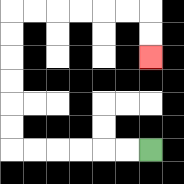{'start': '[6, 6]', 'end': '[6, 2]', 'path_directions': 'L,L,L,L,L,L,U,U,U,U,U,U,R,R,R,R,R,R,D,D', 'path_coordinates': '[[6, 6], [5, 6], [4, 6], [3, 6], [2, 6], [1, 6], [0, 6], [0, 5], [0, 4], [0, 3], [0, 2], [0, 1], [0, 0], [1, 0], [2, 0], [3, 0], [4, 0], [5, 0], [6, 0], [6, 1], [6, 2]]'}